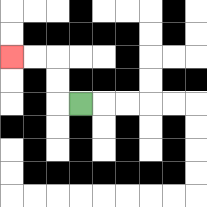{'start': '[3, 4]', 'end': '[0, 2]', 'path_directions': 'L,U,U,L,L', 'path_coordinates': '[[3, 4], [2, 4], [2, 3], [2, 2], [1, 2], [0, 2]]'}